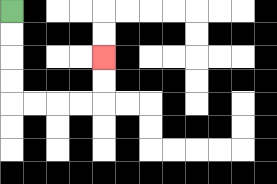{'start': '[0, 0]', 'end': '[4, 2]', 'path_directions': 'D,D,D,D,R,R,R,R,U,U', 'path_coordinates': '[[0, 0], [0, 1], [0, 2], [0, 3], [0, 4], [1, 4], [2, 4], [3, 4], [4, 4], [4, 3], [4, 2]]'}